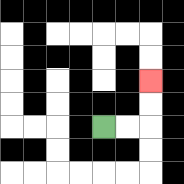{'start': '[4, 5]', 'end': '[6, 3]', 'path_directions': 'R,R,U,U', 'path_coordinates': '[[4, 5], [5, 5], [6, 5], [6, 4], [6, 3]]'}